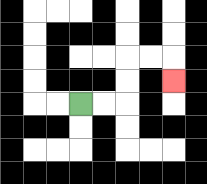{'start': '[3, 4]', 'end': '[7, 3]', 'path_directions': 'R,R,U,U,R,R,D', 'path_coordinates': '[[3, 4], [4, 4], [5, 4], [5, 3], [5, 2], [6, 2], [7, 2], [7, 3]]'}